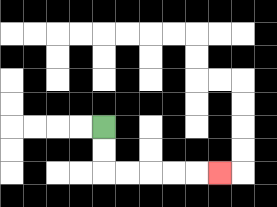{'start': '[4, 5]', 'end': '[9, 7]', 'path_directions': 'D,D,R,R,R,R,R', 'path_coordinates': '[[4, 5], [4, 6], [4, 7], [5, 7], [6, 7], [7, 7], [8, 7], [9, 7]]'}